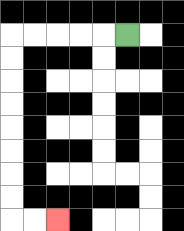{'start': '[5, 1]', 'end': '[2, 9]', 'path_directions': 'L,L,L,L,L,D,D,D,D,D,D,D,D,R,R', 'path_coordinates': '[[5, 1], [4, 1], [3, 1], [2, 1], [1, 1], [0, 1], [0, 2], [0, 3], [0, 4], [0, 5], [0, 6], [0, 7], [0, 8], [0, 9], [1, 9], [2, 9]]'}